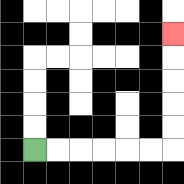{'start': '[1, 6]', 'end': '[7, 1]', 'path_directions': 'R,R,R,R,R,R,U,U,U,U,U', 'path_coordinates': '[[1, 6], [2, 6], [3, 6], [4, 6], [5, 6], [6, 6], [7, 6], [7, 5], [7, 4], [7, 3], [7, 2], [7, 1]]'}